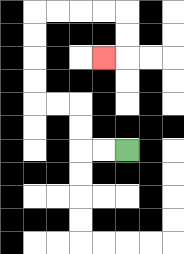{'start': '[5, 6]', 'end': '[4, 2]', 'path_directions': 'L,L,U,U,L,L,U,U,U,U,R,R,R,R,D,D,L', 'path_coordinates': '[[5, 6], [4, 6], [3, 6], [3, 5], [3, 4], [2, 4], [1, 4], [1, 3], [1, 2], [1, 1], [1, 0], [2, 0], [3, 0], [4, 0], [5, 0], [5, 1], [5, 2], [4, 2]]'}